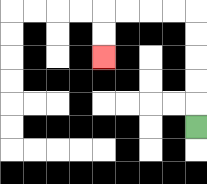{'start': '[8, 5]', 'end': '[4, 2]', 'path_directions': 'U,U,U,U,U,L,L,L,L,D,D', 'path_coordinates': '[[8, 5], [8, 4], [8, 3], [8, 2], [8, 1], [8, 0], [7, 0], [6, 0], [5, 0], [4, 0], [4, 1], [4, 2]]'}